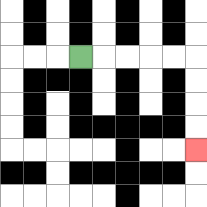{'start': '[3, 2]', 'end': '[8, 6]', 'path_directions': 'R,R,R,R,R,D,D,D,D', 'path_coordinates': '[[3, 2], [4, 2], [5, 2], [6, 2], [7, 2], [8, 2], [8, 3], [8, 4], [8, 5], [8, 6]]'}